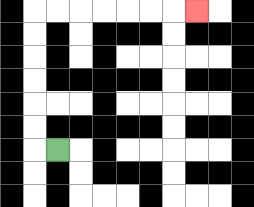{'start': '[2, 6]', 'end': '[8, 0]', 'path_directions': 'L,U,U,U,U,U,U,R,R,R,R,R,R,R', 'path_coordinates': '[[2, 6], [1, 6], [1, 5], [1, 4], [1, 3], [1, 2], [1, 1], [1, 0], [2, 0], [3, 0], [4, 0], [5, 0], [6, 0], [7, 0], [8, 0]]'}